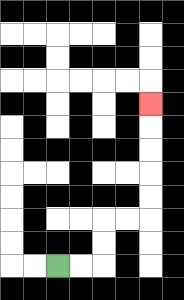{'start': '[2, 11]', 'end': '[6, 4]', 'path_directions': 'R,R,U,U,R,R,U,U,U,U,U', 'path_coordinates': '[[2, 11], [3, 11], [4, 11], [4, 10], [4, 9], [5, 9], [6, 9], [6, 8], [6, 7], [6, 6], [6, 5], [6, 4]]'}